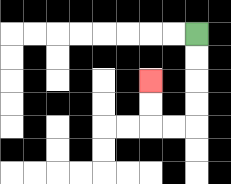{'start': '[8, 1]', 'end': '[6, 3]', 'path_directions': 'D,D,D,D,L,L,U,U', 'path_coordinates': '[[8, 1], [8, 2], [8, 3], [8, 4], [8, 5], [7, 5], [6, 5], [6, 4], [6, 3]]'}